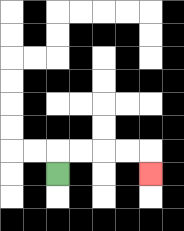{'start': '[2, 7]', 'end': '[6, 7]', 'path_directions': 'U,R,R,R,R,D', 'path_coordinates': '[[2, 7], [2, 6], [3, 6], [4, 6], [5, 6], [6, 6], [6, 7]]'}